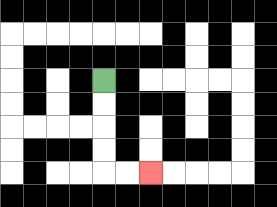{'start': '[4, 3]', 'end': '[6, 7]', 'path_directions': 'D,D,D,D,R,R', 'path_coordinates': '[[4, 3], [4, 4], [4, 5], [4, 6], [4, 7], [5, 7], [6, 7]]'}